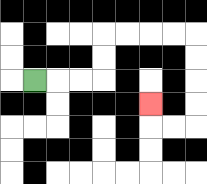{'start': '[1, 3]', 'end': '[6, 4]', 'path_directions': 'R,R,R,U,U,R,R,R,R,D,D,D,D,L,L,U', 'path_coordinates': '[[1, 3], [2, 3], [3, 3], [4, 3], [4, 2], [4, 1], [5, 1], [6, 1], [7, 1], [8, 1], [8, 2], [8, 3], [8, 4], [8, 5], [7, 5], [6, 5], [6, 4]]'}